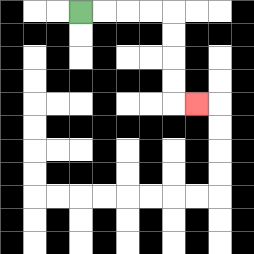{'start': '[3, 0]', 'end': '[8, 4]', 'path_directions': 'R,R,R,R,D,D,D,D,R', 'path_coordinates': '[[3, 0], [4, 0], [5, 0], [6, 0], [7, 0], [7, 1], [7, 2], [7, 3], [7, 4], [8, 4]]'}